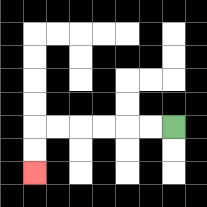{'start': '[7, 5]', 'end': '[1, 7]', 'path_directions': 'L,L,L,L,L,L,D,D', 'path_coordinates': '[[7, 5], [6, 5], [5, 5], [4, 5], [3, 5], [2, 5], [1, 5], [1, 6], [1, 7]]'}